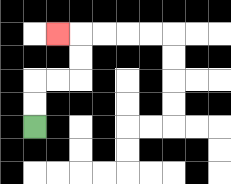{'start': '[1, 5]', 'end': '[2, 1]', 'path_directions': 'U,U,R,R,U,U,L', 'path_coordinates': '[[1, 5], [1, 4], [1, 3], [2, 3], [3, 3], [3, 2], [3, 1], [2, 1]]'}